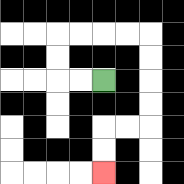{'start': '[4, 3]', 'end': '[4, 7]', 'path_directions': 'L,L,U,U,R,R,R,R,D,D,D,D,L,L,D,D', 'path_coordinates': '[[4, 3], [3, 3], [2, 3], [2, 2], [2, 1], [3, 1], [4, 1], [5, 1], [6, 1], [6, 2], [6, 3], [6, 4], [6, 5], [5, 5], [4, 5], [4, 6], [4, 7]]'}